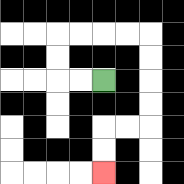{'start': '[4, 3]', 'end': '[4, 7]', 'path_directions': 'L,L,U,U,R,R,R,R,D,D,D,D,L,L,D,D', 'path_coordinates': '[[4, 3], [3, 3], [2, 3], [2, 2], [2, 1], [3, 1], [4, 1], [5, 1], [6, 1], [6, 2], [6, 3], [6, 4], [6, 5], [5, 5], [4, 5], [4, 6], [4, 7]]'}